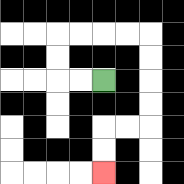{'start': '[4, 3]', 'end': '[4, 7]', 'path_directions': 'L,L,U,U,R,R,R,R,D,D,D,D,L,L,D,D', 'path_coordinates': '[[4, 3], [3, 3], [2, 3], [2, 2], [2, 1], [3, 1], [4, 1], [5, 1], [6, 1], [6, 2], [6, 3], [6, 4], [6, 5], [5, 5], [4, 5], [4, 6], [4, 7]]'}